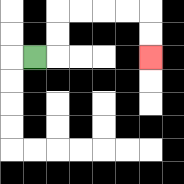{'start': '[1, 2]', 'end': '[6, 2]', 'path_directions': 'R,U,U,R,R,R,R,D,D', 'path_coordinates': '[[1, 2], [2, 2], [2, 1], [2, 0], [3, 0], [4, 0], [5, 0], [6, 0], [6, 1], [6, 2]]'}